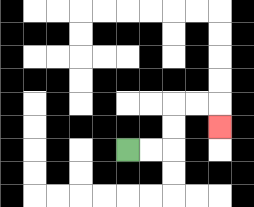{'start': '[5, 6]', 'end': '[9, 5]', 'path_directions': 'R,R,U,U,R,R,D', 'path_coordinates': '[[5, 6], [6, 6], [7, 6], [7, 5], [7, 4], [8, 4], [9, 4], [9, 5]]'}